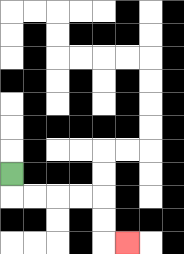{'start': '[0, 7]', 'end': '[5, 10]', 'path_directions': 'D,R,R,R,R,D,D,R', 'path_coordinates': '[[0, 7], [0, 8], [1, 8], [2, 8], [3, 8], [4, 8], [4, 9], [4, 10], [5, 10]]'}